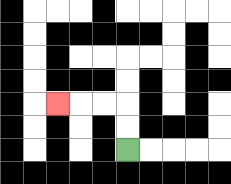{'start': '[5, 6]', 'end': '[2, 4]', 'path_directions': 'U,U,L,L,L', 'path_coordinates': '[[5, 6], [5, 5], [5, 4], [4, 4], [3, 4], [2, 4]]'}